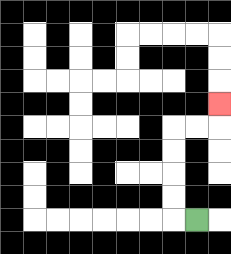{'start': '[8, 9]', 'end': '[9, 4]', 'path_directions': 'L,U,U,U,U,R,R,U', 'path_coordinates': '[[8, 9], [7, 9], [7, 8], [7, 7], [7, 6], [7, 5], [8, 5], [9, 5], [9, 4]]'}